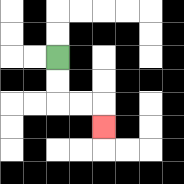{'start': '[2, 2]', 'end': '[4, 5]', 'path_directions': 'D,D,R,R,D', 'path_coordinates': '[[2, 2], [2, 3], [2, 4], [3, 4], [4, 4], [4, 5]]'}